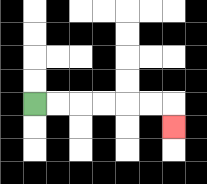{'start': '[1, 4]', 'end': '[7, 5]', 'path_directions': 'R,R,R,R,R,R,D', 'path_coordinates': '[[1, 4], [2, 4], [3, 4], [4, 4], [5, 4], [6, 4], [7, 4], [7, 5]]'}